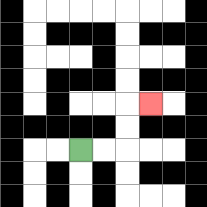{'start': '[3, 6]', 'end': '[6, 4]', 'path_directions': 'R,R,U,U,R', 'path_coordinates': '[[3, 6], [4, 6], [5, 6], [5, 5], [5, 4], [6, 4]]'}